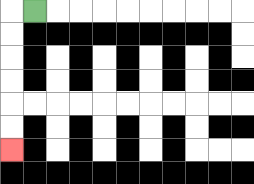{'start': '[1, 0]', 'end': '[0, 6]', 'path_directions': 'L,D,D,D,D,D,D', 'path_coordinates': '[[1, 0], [0, 0], [0, 1], [0, 2], [0, 3], [0, 4], [0, 5], [0, 6]]'}